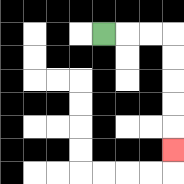{'start': '[4, 1]', 'end': '[7, 6]', 'path_directions': 'R,R,R,D,D,D,D,D', 'path_coordinates': '[[4, 1], [5, 1], [6, 1], [7, 1], [7, 2], [7, 3], [7, 4], [7, 5], [7, 6]]'}